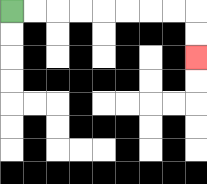{'start': '[0, 0]', 'end': '[8, 2]', 'path_directions': 'R,R,R,R,R,R,R,R,D,D', 'path_coordinates': '[[0, 0], [1, 0], [2, 0], [3, 0], [4, 0], [5, 0], [6, 0], [7, 0], [8, 0], [8, 1], [8, 2]]'}